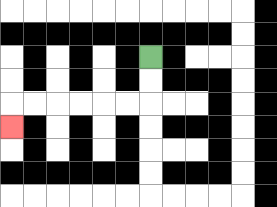{'start': '[6, 2]', 'end': '[0, 5]', 'path_directions': 'D,D,L,L,L,L,L,L,D', 'path_coordinates': '[[6, 2], [6, 3], [6, 4], [5, 4], [4, 4], [3, 4], [2, 4], [1, 4], [0, 4], [0, 5]]'}